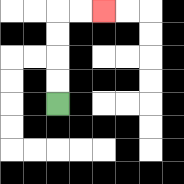{'start': '[2, 4]', 'end': '[4, 0]', 'path_directions': 'U,U,U,U,R,R', 'path_coordinates': '[[2, 4], [2, 3], [2, 2], [2, 1], [2, 0], [3, 0], [4, 0]]'}